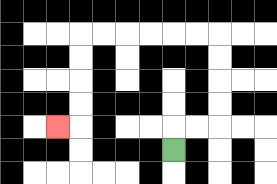{'start': '[7, 6]', 'end': '[2, 5]', 'path_directions': 'U,R,R,U,U,U,U,L,L,L,L,L,L,D,D,D,D,L', 'path_coordinates': '[[7, 6], [7, 5], [8, 5], [9, 5], [9, 4], [9, 3], [9, 2], [9, 1], [8, 1], [7, 1], [6, 1], [5, 1], [4, 1], [3, 1], [3, 2], [3, 3], [3, 4], [3, 5], [2, 5]]'}